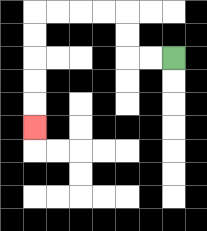{'start': '[7, 2]', 'end': '[1, 5]', 'path_directions': 'L,L,U,U,L,L,L,L,D,D,D,D,D', 'path_coordinates': '[[7, 2], [6, 2], [5, 2], [5, 1], [5, 0], [4, 0], [3, 0], [2, 0], [1, 0], [1, 1], [1, 2], [1, 3], [1, 4], [1, 5]]'}